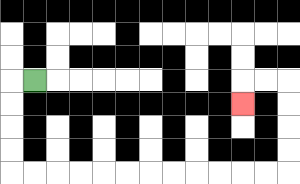{'start': '[1, 3]', 'end': '[10, 4]', 'path_directions': 'L,D,D,D,D,R,R,R,R,R,R,R,R,R,R,R,R,U,U,U,U,L,L,D', 'path_coordinates': '[[1, 3], [0, 3], [0, 4], [0, 5], [0, 6], [0, 7], [1, 7], [2, 7], [3, 7], [4, 7], [5, 7], [6, 7], [7, 7], [8, 7], [9, 7], [10, 7], [11, 7], [12, 7], [12, 6], [12, 5], [12, 4], [12, 3], [11, 3], [10, 3], [10, 4]]'}